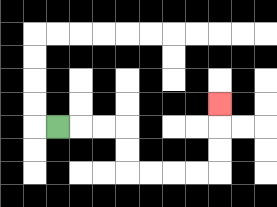{'start': '[2, 5]', 'end': '[9, 4]', 'path_directions': 'R,R,R,D,D,R,R,R,R,U,U,U', 'path_coordinates': '[[2, 5], [3, 5], [4, 5], [5, 5], [5, 6], [5, 7], [6, 7], [7, 7], [8, 7], [9, 7], [9, 6], [9, 5], [9, 4]]'}